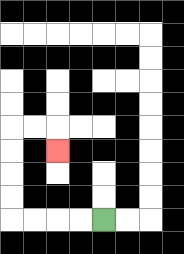{'start': '[4, 9]', 'end': '[2, 6]', 'path_directions': 'L,L,L,L,U,U,U,U,R,R,D', 'path_coordinates': '[[4, 9], [3, 9], [2, 9], [1, 9], [0, 9], [0, 8], [0, 7], [0, 6], [0, 5], [1, 5], [2, 5], [2, 6]]'}